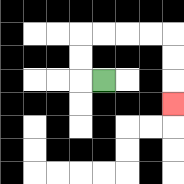{'start': '[4, 3]', 'end': '[7, 4]', 'path_directions': 'L,U,U,R,R,R,R,D,D,D', 'path_coordinates': '[[4, 3], [3, 3], [3, 2], [3, 1], [4, 1], [5, 1], [6, 1], [7, 1], [7, 2], [7, 3], [7, 4]]'}